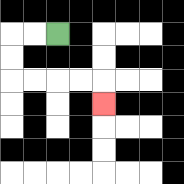{'start': '[2, 1]', 'end': '[4, 4]', 'path_directions': 'L,L,D,D,R,R,R,R,D', 'path_coordinates': '[[2, 1], [1, 1], [0, 1], [0, 2], [0, 3], [1, 3], [2, 3], [3, 3], [4, 3], [4, 4]]'}